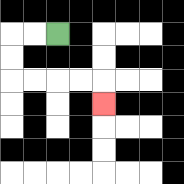{'start': '[2, 1]', 'end': '[4, 4]', 'path_directions': 'L,L,D,D,R,R,R,R,D', 'path_coordinates': '[[2, 1], [1, 1], [0, 1], [0, 2], [0, 3], [1, 3], [2, 3], [3, 3], [4, 3], [4, 4]]'}